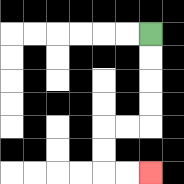{'start': '[6, 1]', 'end': '[6, 7]', 'path_directions': 'D,D,D,D,L,L,D,D,R,R', 'path_coordinates': '[[6, 1], [6, 2], [6, 3], [6, 4], [6, 5], [5, 5], [4, 5], [4, 6], [4, 7], [5, 7], [6, 7]]'}